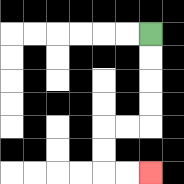{'start': '[6, 1]', 'end': '[6, 7]', 'path_directions': 'D,D,D,D,L,L,D,D,R,R', 'path_coordinates': '[[6, 1], [6, 2], [6, 3], [6, 4], [6, 5], [5, 5], [4, 5], [4, 6], [4, 7], [5, 7], [6, 7]]'}